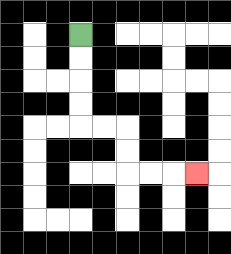{'start': '[3, 1]', 'end': '[8, 7]', 'path_directions': 'D,D,D,D,R,R,D,D,R,R,R', 'path_coordinates': '[[3, 1], [3, 2], [3, 3], [3, 4], [3, 5], [4, 5], [5, 5], [5, 6], [5, 7], [6, 7], [7, 7], [8, 7]]'}